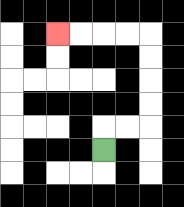{'start': '[4, 6]', 'end': '[2, 1]', 'path_directions': 'U,R,R,U,U,U,U,L,L,L,L', 'path_coordinates': '[[4, 6], [4, 5], [5, 5], [6, 5], [6, 4], [6, 3], [6, 2], [6, 1], [5, 1], [4, 1], [3, 1], [2, 1]]'}